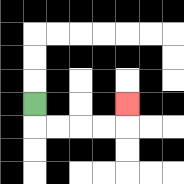{'start': '[1, 4]', 'end': '[5, 4]', 'path_directions': 'D,R,R,R,R,U', 'path_coordinates': '[[1, 4], [1, 5], [2, 5], [3, 5], [4, 5], [5, 5], [5, 4]]'}